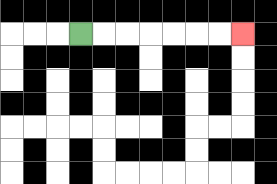{'start': '[3, 1]', 'end': '[10, 1]', 'path_directions': 'R,R,R,R,R,R,R', 'path_coordinates': '[[3, 1], [4, 1], [5, 1], [6, 1], [7, 1], [8, 1], [9, 1], [10, 1]]'}